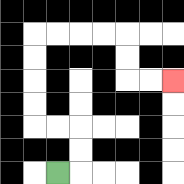{'start': '[2, 7]', 'end': '[7, 3]', 'path_directions': 'R,U,U,L,L,U,U,U,U,R,R,R,R,D,D,R,R', 'path_coordinates': '[[2, 7], [3, 7], [3, 6], [3, 5], [2, 5], [1, 5], [1, 4], [1, 3], [1, 2], [1, 1], [2, 1], [3, 1], [4, 1], [5, 1], [5, 2], [5, 3], [6, 3], [7, 3]]'}